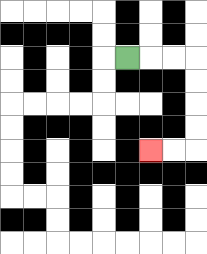{'start': '[5, 2]', 'end': '[6, 6]', 'path_directions': 'R,R,R,D,D,D,D,L,L', 'path_coordinates': '[[5, 2], [6, 2], [7, 2], [8, 2], [8, 3], [8, 4], [8, 5], [8, 6], [7, 6], [6, 6]]'}